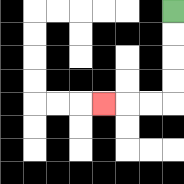{'start': '[7, 0]', 'end': '[4, 4]', 'path_directions': 'D,D,D,D,L,L,L', 'path_coordinates': '[[7, 0], [7, 1], [7, 2], [7, 3], [7, 4], [6, 4], [5, 4], [4, 4]]'}